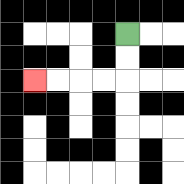{'start': '[5, 1]', 'end': '[1, 3]', 'path_directions': 'D,D,L,L,L,L', 'path_coordinates': '[[5, 1], [5, 2], [5, 3], [4, 3], [3, 3], [2, 3], [1, 3]]'}